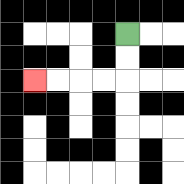{'start': '[5, 1]', 'end': '[1, 3]', 'path_directions': 'D,D,L,L,L,L', 'path_coordinates': '[[5, 1], [5, 2], [5, 3], [4, 3], [3, 3], [2, 3], [1, 3]]'}